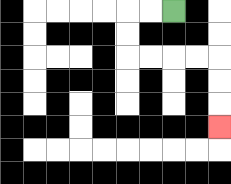{'start': '[7, 0]', 'end': '[9, 5]', 'path_directions': 'L,L,D,D,R,R,R,R,D,D,D', 'path_coordinates': '[[7, 0], [6, 0], [5, 0], [5, 1], [5, 2], [6, 2], [7, 2], [8, 2], [9, 2], [9, 3], [9, 4], [9, 5]]'}